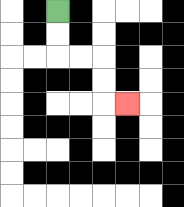{'start': '[2, 0]', 'end': '[5, 4]', 'path_directions': 'D,D,R,R,D,D,R', 'path_coordinates': '[[2, 0], [2, 1], [2, 2], [3, 2], [4, 2], [4, 3], [4, 4], [5, 4]]'}